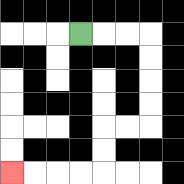{'start': '[3, 1]', 'end': '[0, 7]', 'path_directions': 'R,R,R,D,D,D,D,L,L,D,D,L,L,L,L', 'path_coordinates': '[[3, 1], [4, 1], [5, 1], [6, 1], [6, 2], [6, 3], [6, 4], [6, 5], [5, 5], [4, 5], [4, 6], [4, 7], [3, 7], [2, 7], [1, 7], [0, 7]]'}